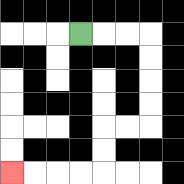{'start': '[3, 1]', 'end': '[0, 7]', 'path_directions': 'R,R,R,D,D,D,D,L,L,D,D,L,L,L,L', 'path_coordinates': '[[3, 1], [4, 1], [5, 1], [6, 1], [6, 2], [6, 3], [6, 4], [6, 5], [5, 5], [4, 5], [4, 6], [4, 7], [3, 7], [2, 7], [1, 7], [0, 7]]'}